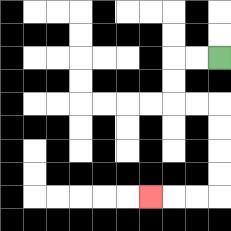{'start': '[9, 2]', 'end': '[6, 8]', 'path_directions': 'L,L,D,D,R,R,D,D,D,D,L,L,L', 'path_coordinates': '[[9, 2], [8, 2], [7, 2], [7, 3], [7, 4], [8, 4], [9, 4], [9, 5], [9, 6], [9, 7], [9, 8], [8, 8], [7, 8], [6, 8]]'}